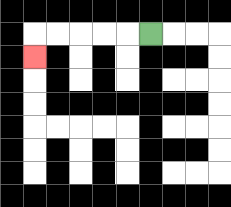{'start': '[6, 1]', 'end': '[1, 2]', 'path_directions': 'L,L,L,L,L,D', 'path_coordinates': '[[6, 1], [5, 1], [4, 1], [3, 1], [2, 1], [1, 1], [1, 2]]'}